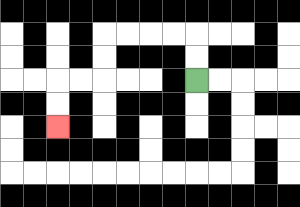{'start': '[8, 3]', 'end': '[2, 5]', 'path_directions': 'U,U,L,L,L,L,D,D,L,L,D,D', 'path_coordinates': '[[8, 3], [8, 2], [8, 1], [7, 1], [6, 1], [5, 1], [4, 1], [4, 2], [4, 3], [3, 3], [2, 3], [2, 4], [2, 5]]'}